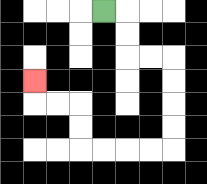{'start': '[4, 0]', 'end': '[1, 3]', 'path_directions': 'R,D,D,R,R,D,D,D,D,L,L,L,L,U,U,L,L,U', 'path_coordinates': '[[4, 0], [5, 0], [5, 1], [5, 2], [6, 2], [7, 2], [7, 3], [7, 4], [7, 5], [7, 6], [6, 6], [5, 6], [4, 6], [3, 6], [3, 5], [3, 4], [2, 4], [1, 4], [1, 3]]'}